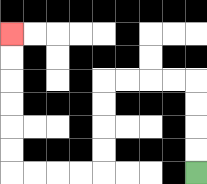{'start': '[8, 7]', 'end': '[0, 1]', 'path_directions': 'U,U,U,U,L,L,L,L,D,D,D,D,L,L,L,L,U,U,U,U,U,U', 'path_coordinates': '[[8, 7], [8, 6], [8, 5], [8, 4], [8, 3], [7, 3], [6, 3], [5, 3], [4, 3], [4, 4], [4, 5], [4, 6], [4, 7], [3, 7], [2, 7], [1, 7], [0, 7], [0, 6], [0, 5], [0, 4], [0, 3], [0, 2], [0, 1]]'}